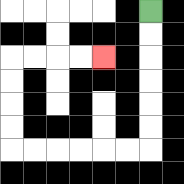{'start': '[6, 0]', 'end': '[4, 2]', 'path_directions': 'D,D,D,D,D,D,L,L,L,L,L,L,U,U,U,U,R,R,R,R', 'path_coordinates': '[[6, 0], [6, 1], [6, 2], [6, 3], [6, 4], [6, 5], [6, 6], [5, 6], [4, 6], [3, 6], [2, 6], [1, 6], [0, 6], [0, 5], [0, 4], [0, 3], [0, 2], [1, 2], [2, 2], [3, 2], [4, 2]]'}